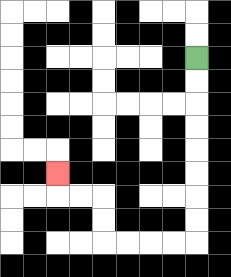{'start': '[8, 2]', 'end': '[2, 7]', 'path_directions': 'D,D,D,D,D,D,D,D,L,L,L,L,U,U,L,L,U', 'path_coordinates': '[[8, 2], [8, 3], [8, 4], [8, 5], [8, 6], [8, 7], [8, 8], [8, 9], [8, 10], [7, 10], [6, 10], [5, 10], [4, 10], [4, 9], [4, 8], [3, 8], [2, 8], [2, 7]]'}